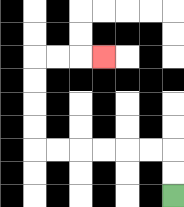{'start': '[7, 8]', 'end': '[4, 2]', 'path_directions': 'U,U,L,L,L,L,L,L,U,U,U,U,R,R,R', 'path_coordinates': '[[7, 8], [7, 7], [7, 6], [6, 6], [5, 6], [4, 6], [3, 6], [2, 6], [1, 6], [1, 5], [1, 4], [1, 3], [1, 2], [2, 2], [3, 2], [4, 2]]'}